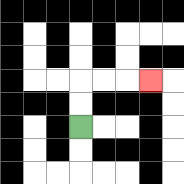{'start': '[3, 5]', 'end': '[6, 3]', 'path_directions': 'U,U,R,R,R', 'path_coordinates': '[[3, 5], [3, 4], [3, 3], [4, 3], [5, 3], [6, 3]]'}